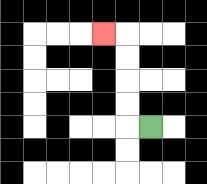{'start': '[6, 5]', 'end': '[4, 1]', 'path_directions': 'L,U,U,U,U,L', 'path_coordinates': '[[6, 5], [5, 5], [5, 4], [5, 3], [5, 2], [5, 1], [4, 1]]'}